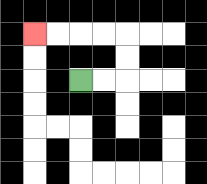{'start': '[3, 3]', 'end': '[1, 1]', 'path_directions': 'R,R,U,U,L,L,L,L', 'path_coordinates': '[[3, 3], [4, 3], [5, 3], [5, 2], [5, 1], [4, 1], [3, 1], [2, 1], [1, 1]]'}